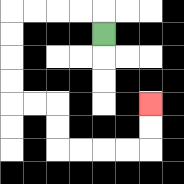{'start': '[4, 1]', 'end': '[6, 4]', 'path_directions': 'U,L,L,L,L,D,D,D,D,R,R,D,D,R,R,R,R,U,U', 'path_coordinates': '[[4, 1], [4, 0], [3, 0], [2, 0], [1, 0], [0, 0], [0, 1], [0, 2], [0, 3], [0, 4], [1, 4], [2, 4], [2, 5], [2, 6], [3, 6], [4, 6], [5, 6], [6, 6], [6, 5], [6, 4]]'}